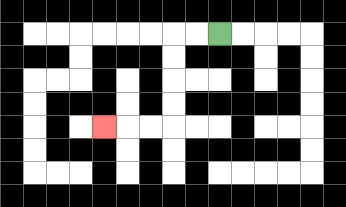{'start': '[9, 1]', 'end': '[4, 5]', 'path_directions': 'L,L,D,D,D,D,L,L,L', 'path_coordinates': '[[9, 1], [8, 1], [7, 1], [7, 2], [7, 3], [7, 4], [7, 5], [6, 5], [5, 5], [4, 5]]'}